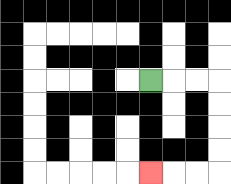{'start': '[6, 3]', 'end': '[6, 7]', 'path_directions': 'R,R,R,D,D,D,D,L,L,L', 'path_coordinates': '[[6, 3], [7, 3], [8, 3], [9, 3], [9, 4], [9, 5], [9, 6], [9, 7], [8, 7], [7, 7], [6, 7]]'}